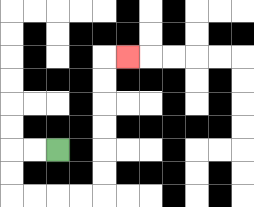{'start': '[2, 6]', 'end': '[5, 2]', 'path_directions': 'L,L,D,D,R,R,R,R,U,U,U,U,U,U,R', 'path_coordinates': '[[2, 6], [1, 6], [0, 6], [0, 7], [0, 8], [1, 8], [2, 8], [3, 8], [4, 8], [4, 7], [4, 6], [4, 5], [4, 4], [4, 3], [4, 2], [5, 2]]'}